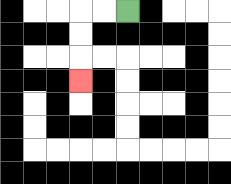{'start': '[5, 0]', 'end': '[3, 3]', 'path_directions': 'L,L,D,D,D', 'path_coordinates': '[[5, 0], [4, 0], [3, 0], [3, 1], [3, 2], [3, 3]]'}